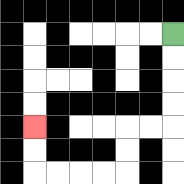{'start': '[7, 1]', 'end': '[1, 5]', 'path_directions': 'D,D,D,D,L,L,D,D,L,L,L,L,U,U', 'path_coordinates': '[[7, 1], [7, 2], [7, 3], [7, 4], [7, 5], [6, 5], [5, 5], [5, 6], [5, 7], [4, 7], [3, 7], [2, 7], [1, 7], [1, 6], [1, 5]]'}